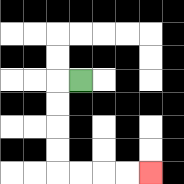{'start': '[3, 3]', 'end': '[6, 7]', 'path_directions': 'L,D,D,D,D,R,R,R,R', 'path_coordinates': '[[3, 3], [2, 3], [2, 4], [2, 5], [2, 6], [2, 7], [3, 7], [4, 7], [5, 7], [6, 7]]'}